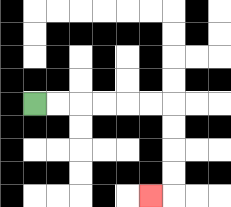{'start': '[1, 4]', 'end': '[6, 8]', 'path_directions': 'R,R,R,R,R,R,D,D,D,D,L', 'path_coordinates': '[[1, 4], [2, 4], [3, 4], [4, 4], [5, 4], [6, 4], [7, 4], [7, 5], [7, 6], [7, 7], [7, 8], [6, 8]]'}